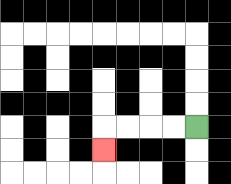{'start': '[8, 5]', 'end': '[4, 6]', 'path_directions': 'L,L,L,L,D', 'path_coordinates': '[[8, 5], [7, 5], [6, 5], [5, 5], [4, 5], [4, 6]]'}